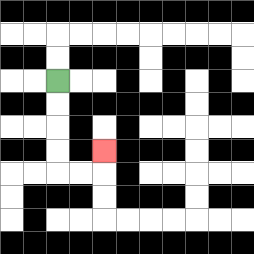{'start': '[2, 3]', 'end': '[4, 6]', 'path_directions': 'D,D,D,D,R,R,U', 'path_coordinates': '[[2, 3], [2, 4], [2, 5], [2, 6], [2, 7], [3, 7], [4, 7], [4, 6]]'}